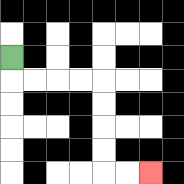{'start': '[0, 2]', 'end': '[6, 7]', 'path_directions': 'D,R,R,R,R,D,D,D,D,R,R', 'path_coordinates': '[[0, 2], [0, 3], [1, 3], [2, 3], [3, 3], [4, 3], [4, 4], [4, 5], [4, 6], [4, 7], [5, 7], [6, 7]]'}